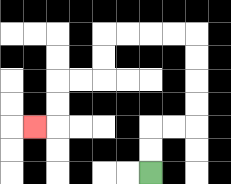{'start': '[6, 7]', 'end': '[1, 5]', 'path_directions': 'U,U,R,R,U,U,U,U,L,L,L,L,D,D,L,L,D,D,L', 'path_coordinates': '[[6, 7], [6, 6], [6, 5], [7, 5], [8, 5], [8, 4], [8, 3], [8, 2], [8, 1], [7, 1], [6, 1], [5, 1], [4, 1], [4, 2], [4, 3], [3, 3], [2, 3], [2, 4], [2, 5], [1, 5]]'}